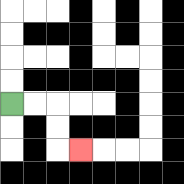{'start': '[0, 4]', 'end': '[3, 6]', 'path_directions': 'R,R,D,D,R', 'path_coordinates': '[[0, 4], [1, 4], [2, 4], [2, 5], [2, 6], [3, 6]]'}